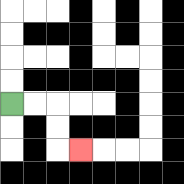{'start': '[0, 4]', 'end': '[3, 6]', 'path_directions': 'R,R,D,D,R', 'path_coordinates': '[[0, 4], [1, 4], [2, 4], [2, 5], [2, 6], [3, 6]]'}